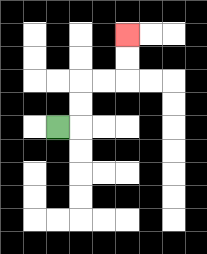{'start': '[2, 5]', 'end': '[5, 1]', 'path_directions': 'R,U,U,R,R,U,U', 'path_coordinates': '[[2, 5], [3, 5], [3, 4], [3, 3], [4, 3], [5, 3], [5, 2], [5, 1]]'}